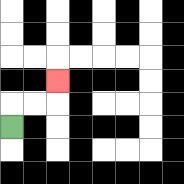{'start': '[0, 5]', 'end': '[2, 3]', 'path_directions': 'U,R,R,U', 'path_coordinates': '[[0, 5], [0, 4], [1, 4], [2, 4], [2, 3]]'}